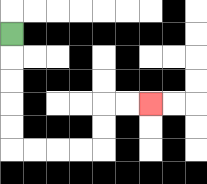{'start': '[0, 1]', 'end': '[6, 4]', 'path_directions': 'D,D,D,D,D,R,R,R,R,U,U,R,R', 'path_coordinates': '[[0, 1], [0, 2], [0, 3], [0, 4], [0, 5], [0, 6], [1, 6], [2, 6], [3, 6], [4, 6], [4, 5], [4, 4], [5, 4], [6, 4]]'}